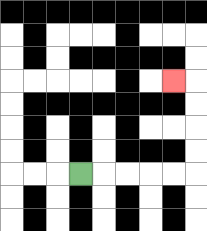{'start': '[3, 7]', 'end': '[7, 3]', 'path_directions': 'R,R,R,R,R,U,U,U,U,L', 'path_coordinates': '[[3, 7], [4, 7], [5, 7], [6, 7], [7, 7], [8, 7], [8, 6], [8, 5], [8, 4], [8, 3], [7, 3]]'}